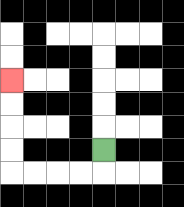{'start': '[4, 6]', 'end': '[0, 3]', 'path_directions': 'D,L,L,L,L,U,U,U,U', 'path_coordinates': '[[4, 6], [4, 7], [3, 7], [2, 7], [1, 7], [0, 7], [0, 6], [0, 5], [0, 4], [0, 3]]'}